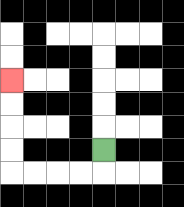{'start': '[4, 6]', 'end': '[0, 3]', 'path_directions': 'D,L,L,L,L,U,U,U,U', 'path_coordinates': '[[4, 6], [4, 7], [3, 7], [2, 7], [1, 7], [0, 7], [0, 6], [0, 5], [0, 4], [0, 3]]'}